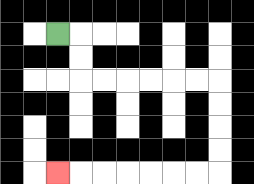{'start': '[2, 1]', 'end': '[2, 7]', 'path_directions': 'R,D,D,R,R,R,R,R,R,D,D,D,D,L,L,L,L,L,L,L', 'path_coordinates': '[[2, 1], [3, 1], [3, 2], [3, 3], [4, 3], [5, 3], [6, 3], [7, 3], [8, 3], [9, 3], [9, 4], [9, 5], [9, 6], [9, 7], [8, 7], [7, 7], [6, 7], [5, 7], [4, 7], [3, 7], [2, 7]]'}